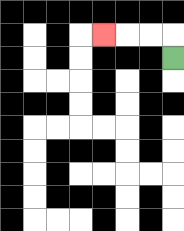{'start': '[7, 2]', 'end': '[4, 1]', 'path_directions': 'U,L,L,L', 'path_coordinates': '[[7, 2], [7, 1], [6, 1], [5, 1], [4, 1]]'}